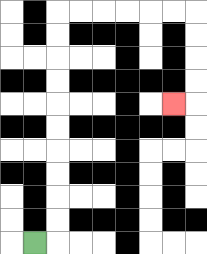{'start': '[1, 10]', 'end': '[7, 4]', 'path_directions': 'R,U,U,U,U,U,U,U,U,U,U,R,R,R,R,R,R,D,D,D,D,L', 'path_coordinates': '[[1, 10], [2, 10], [2, 9], [2, 8], [2, 7], [2, 6], [2, 5], [2, 4], [2, 3], [2, 2], [2, 1], [2, 0], [3, 0], [4, 0], [5, 0], [6, 0], [7, 0], [8, 0], [8, 1], [8, 2], [8, 3], [8, 4], [7, 4]]'}